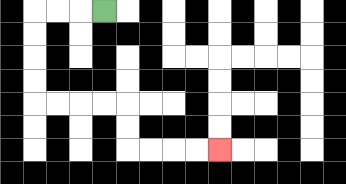{'start': '[4, 0]', 'end': '[9, 6]', 'path_directions': 'L,L,L,D,D,D,D,R,R,R,R,D,D,R,R,R,R', 'path_coordinates': '[[4, 0], [3, 0], [2, 0], [1, 0], [1, 1], [1, 2], [1, 3], [1, 4], [2, 4], [3, 4], [4, 4], [5, 4], [5, 5], [5, 6], [6, 6], [7, 6], [8, 6], [9, 6]]'}